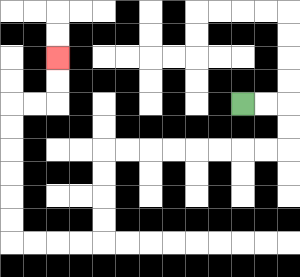{'start': '[10, 4]', 'end': '[2, 2]', 'path_directions': 'R,R,D,D,L,L,L,L,L,L,L,L,D,D,D,D,L,L,L,L,U,U,U,U,U,U,R,R,U,U', 'path_coordinates': '[[10, 4], [11, 4], [12, 4], [12, 5], [12, 6], [11, 6], [10, 6], [9, 6], [8, 6], [7, 6], [6, 6], [5, 6], [4, 6], [4, 7], [4, 8], [4, 9], [4, 10], [3, 10], [2, 10], [1, 10], [0, 10], [0, 9], [0, 8], [0, 7], [0, 6], [0, 5], [0, 4], [1, 4], [2, 4], [2, 3], [2, 2]]'}